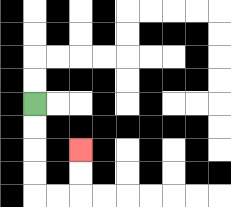{'start': '[1, 4]', 'end': '[3, 6]', 'path_directions': 'D,D,D,D,R,R,U,U', 'path_coordinates': '[[1, 4], [1, 5], [1, 6], [1, 7], [1, 8], [2, 8], [3, 8], [3, 7], [3, 6]]'}